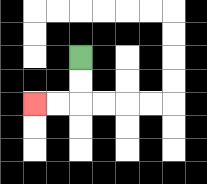{'start': '[3, 2]', 'end': '[1, 4]', 'path_directions': 'D,D,L,L', 'path_coordinates': '[[3, 2], [3, 3], [3, 4], [2, 4], [1, 4]]'}